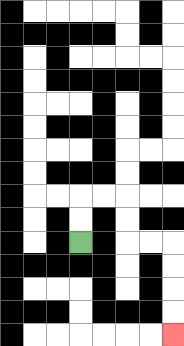{'start': '[3, 10]', 'end': '[7, 14]', 'path_directions': 'U,U,R,R,D,D,R,R,D,D,D,D', 'path_coordinates': '[[3, 10], [3, 9], [3, 8], [4, 8], [5, 8], [5, 9], [5, 10], [6, 10], [7, 10], [7, 11], [7, 12], [7, 13], [7, 14]]'}